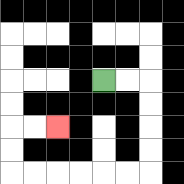{'start': '[4, 3]', 'end': '[2, 5]', 'path_directions': 'R,R,D,D,D,D,L,L,L,L,L,L,U,U,R,R', 'path_coordinates': '[[4, 3], [5, 3], [6, 3], [6, 4], [6, 5], [6, 6], [6, 7], [5, 7], [4, 7], [3, 7], [2, 7], [1, 7], [0, 7], [0, 6], [0, 5], [1, 5], [2, 5]]'}